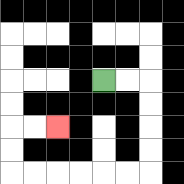{'start': '[4, 3]', 'end': '[2, 5]', 'path_directions': 'R,R,D,D,D,D,L,L,L,L,L,L,U,U,R,R', 'path_coordinates': '[[4, 3], [5, 3], [6, 3], [6, 4], [6, 5], [6, 6], [6, 7], [5, 7], [4, 7], [3, 7], [2, 7], [1, 7], [0, 7], [0, 6], [0, 5], [1, 5], [2, 5]]'}